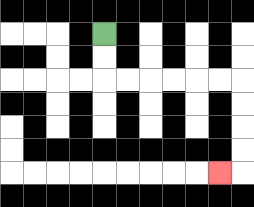{'start': '[4, 1]', 'end': '[9, 7]', 'path_directions': 'D,D,R,R,R,R,R,R,D,D,D,D,L', 'path_coordinates': '[[4, 1], [4, 2], [4, 3], [5, 3], [6, 3], [7, 3], [8, 3], [9, 3], [10, 3], [10, 4], [10, 5], [10, 6], [10, 7], [9, 7]]'}